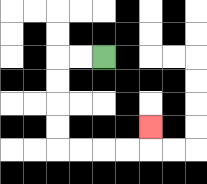{'start': '[4, 2]', 'end': '[6, 5]', 'path_directions': 'L,L,D,D,D,D,R,R,R,R,U', 'path_coordinates': '[[4, 2], [3, 2], [2, 2], [2, 3], [2, 4], [2, 5], [2, 6], [3, 6], [4, 6], [5, 6], [6, 6], [6, 5]]'}